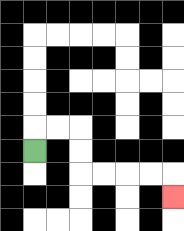{'start': '[1, 6]', 'end': '[7, 8]', 'path_directions': 'U,R,R,D,D,R,R,R,R,D', 'path_coordinates': '[[1, 6], [1, 5], [2, 5], [3, 5], [3, 6], [3, 7], [4, 7], [5, 7], [6, 7], [7, 7], [7, 8]]'}